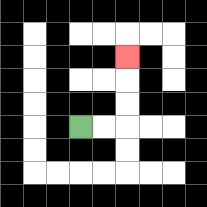{'start': '[3, 5]', 'end': '[5, 2]', 'path_directions': 'R,R,U,U,U', 'path_coordinates': '[[3, 5], [4, 5], [5, 5], [5, 4], [5, 3], [5, 2]]'}